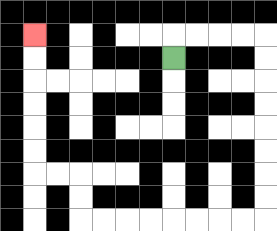{'start': '[7, 2]', 'end': '[1, 1]', 'path_directions': 'U,R,R,R,R,D,D,D,D,D,D,D,D,L,L,L,L,L,L,L,L,U,U,L,L,U,U,U,U,U,U', 'path_coordinates': '[[7, 2], [7, 1], [8, 1], [9, 1], [10, 1], [11, 1], [11, 2], [11, 3], [11, 4], [11, 5], [11, 6], [11, 7], [11, 8], [11, 9], [10, 9], [9, 9], [8, 9], [7, 9], [6, 9], [5, 9], [4, 9], [3, 9], [3, 8], [3, 7], [2, 7], [1, 7], [1, 6], [1, 5], [1, 4], [1, 3], [1, 2], [1, 1]]'}